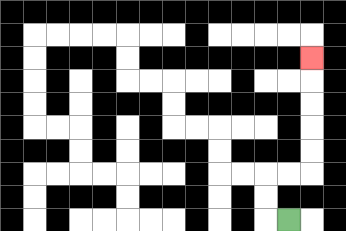{'start': '[12, 9]', 'end': '[13, 2]', 'path_directions': 'L,U,U,R,R,U,U,U,U,U', 'path_coordinates': '[[12, 9], [11, 9], [11, 8], [11, 7], [12, 7], [13, 7], [13, 6], [13, 5], [13, 4], [13, 3], [13, 2]]'}